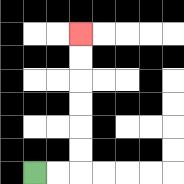{'start': '[1, 7]', 'end': '[3, 1]', 'path_directions': 'R,R,U,U,U,U,U,U', 'path_coordinates': '[[1, 7], [2, 7], [3, 7], [3, 6], [3, 5], [3, 4], [3, 3], [3, 2], [3, 1]]'}